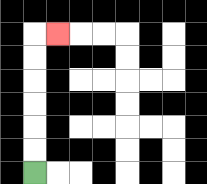{'start': '[1, 7]', 'end': '[2, 1]', 'path_directions': 'U,U,U,U,U,U,R', 'path_coordinates': '[[1, 7], [1, 6], [1, 5], [1, 4], [1, 3], [1, 2], [1, 1], [2, 1]]'}